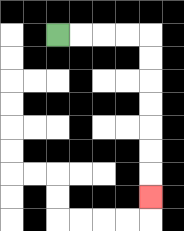{'start': '[2, 1]', 'end': '[6, 8]', 'path_directions': 'R,R,R,R,D,D,D,D,D,D,D', 'path_coordinates': '[[2, 1], [3, 1], [4, 1], [5, 1], [6, 1], [6, 2], [6, 3], [6, 4], [6, 5], [6, 6], [6, 7], [6, 8]]'}